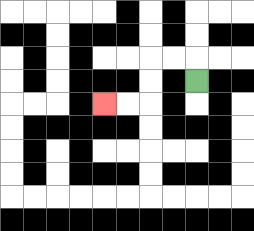{'start': '[8, 3]', 'end': '[4, 4]', 'path_directions': 'U,L,L,D,D,L,L', 'path_coordinates': '[[8, 3], [8, 2], [7, 2], [6, 2], [6, 3], [6, 4], [5, 4], [4, 4]]'}